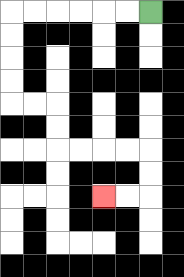{'start': '[6, 0]', 'end': '[4, 8]', 'path_directions': 'L,L,L,L,L,L,D,D,D,D,R,R,D,D,R,R,R,R,D,D,L,L', 'path_coordinates': '[[6, 0], [5, 0], [4, 0], [3, 0], [2, 0], [1, 0], [0, 0], [0, 1], [0, 2], [0, 3], [0, 4], [1, 4], [2, 4], [2, 5], [2, 6], [3, 6], [4, 6], [5, 6], [6, 6], [6, 7], [6, 8], [5, 8], [4, 8]]'}